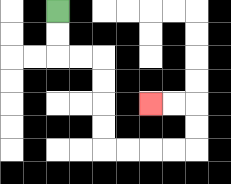{'start': '[2, 0]', 'end': '[6, 4]', 'path_directions': 'D,D,R,R,D,D,D,D,R,R,R,R,U,U,L,L', 'path_coordinates': '[[2, 0], [2, 1], [2, 2], [3, 2], [4, 2], [4, 3], [4, 4], [4, 5], [4, 6], [5, 6], [6, 6], [7, 6], [8, 6], [8, 5], [8, 4], [7, 4], [6, 4]]'}